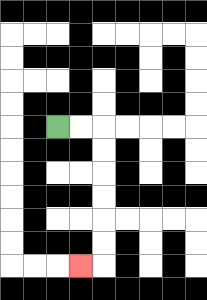{'start': '[2, 5]', 'end': '[3, 11]', 'path_directions': 'R,R,D,D,D,D,D,D,L', 'path_coordinates': '[[2, 5], [3, 5], [4, 5], [4, 6], [4, 7], [4, 8], [4, 9], [4, 10], [4, 11], [3, 11]]'}